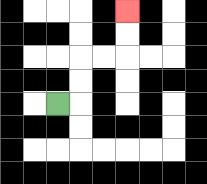{'start': '[2, 4]', 'end': '[5, 0]', 'path_directions': 'R,U,U,R,R,U,U', 'path_coordinates': '[[2, 4], [3, 4], [3, 3], [3, 2], [4, 2], [5, 2], [5, 1], [5, 0]]'}